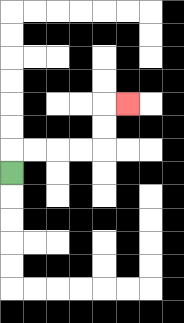{'start': '[0, 7]', 'end': '[5, 4]', 'path_directions': 'U,R,R,R,R,U,U,R', 'path_coordinates': '[[0, 7], [0, 6], [1, 6], [2, 6], [3, 6], [4, 6], [4, 5], [4, 4], [5, 4]]'}